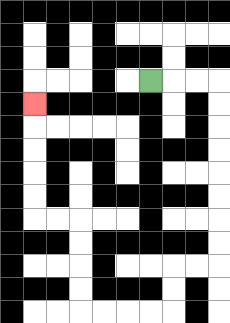{'start': '[6, 3]', 'end': '[1, 4]', 'path_directions': 'R,R,R,D,D,D,D,D,D,D,D,L,L,D,D,L,L,L,L,U,U,U,U,L,L,U,U,U,U,U', 'path_coordinates': '[[6, 3], [7, 3], [8, 3], [9, 3], [9, 4], [9, 5], [9, 6], [9, 7], [9, 8], [9, 9], [9, 10], [9, 11], [8, 11], [7, 11], [7, 12], [7, 13], [6, 13], [5, 13], [4, 13], [3, 13], [3, 12], [3, 11], [3, 10], [3, 9], [2, 9], [1, 9], [1, 8], [1, 7], [1, 6], [1, 5], [1, 4]]'}